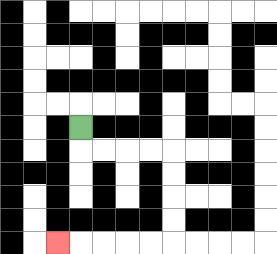{'start': '[3, 5]', 'end': '[2, 10]', 'path_directions': 'D,R,R,R,R,D,D,D,D,L,L,L,L,L', 'path_coordinates': '[[3, 5], [3, 6], [4, 6], [5, 6], [6, 6], [7, 6], [7, 7], [7, 8], [7, 9], [7, 10], [6, 10], [5, 10], [4, 10], [3, 10], [2, 10]]'}